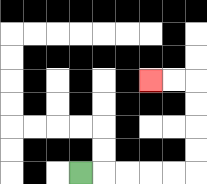{'start': '[3, 7]', 'end': '[6, 3]', 'path_directions': 'R,R,R,R,R,U,U,U,U,L,L', 'path_coordinates': '[[3, 7], [4, 7], [5, 7], [6, 7], [7, 7], [8, 7], [8, 6], [8, 5], [8, 4], [8, 3], [7, 3], [6, 3]]'}